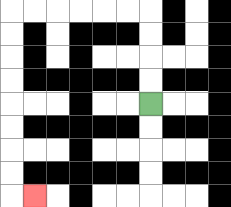{'start': '[6, 4]', 'end': '[1, 8]', 'path_directions': 'U,U,U,U,L,L,L,L,L,L,D,D,D,D,D,D,D,D,R', 'path_coordinates': '[[6, 4], [6, 3], [6, 2], [6, 1], [6, 0], [5, 0], [4, 0], [3, 0], [2, 0], [1, 0], [0, 0], [0, 1], [0, 2], [0, 3], [0, 4], [0, 5], [0, 6], [0, 7], [0, 8], [1, 8]]'}